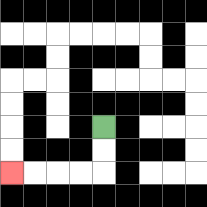{'start': '[4, 5]', 'end': '[0, 7]', 'path_directions': 'D,D,L,L,L,L', 'path_coordinates': '[[4, 5], [4, 6], [4, 7], [3, 7], [2, 7], [1, 7], [0, 7]]'}